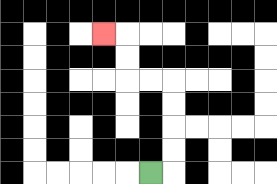{'start': '[6, 7]', 'end': '[4, 1]', 'path_directions': 'R,U,U,U,U,L,L,U,U,L', 'path_coordinates': '[[6, 7], [7, 7], [7, 6], [7, 5], [7, 4], [7, 3], [6, 3], [5, 3], [5, 2], [5, 1], [4, 1]]'}